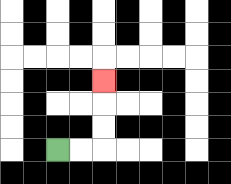{'start': '[2, 6]', 'end': '[4, 3]', 'path_directions': 'R,R,U,U,U', 'path_coordinates': '[[2, 6], [3, 6], [4, 6], [4, 5], [4, 4], [4, 3]]'}